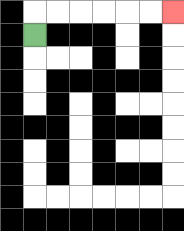{'start': '[1, 1]', 'end': '[7, 0]', 'path_directions': 'U,R,R,R,R,R,R', 'path_coordinates': '[[1, 1], [1, 0], [2, 0], [3, 0], [4, 0], [5, 0], [6, 0], [7, 0]]'}